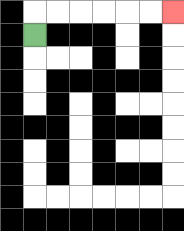{'start': '[1, 1]', 'end': '[7, 0]', 'path_directions': 'U,R,R,R,R,R,R', 'path_coordinates': '[[1, 1], [1, 0], [2, 0], [3, 0], [4, 0], [5, 0], [6, 0], [7, 0]]'}